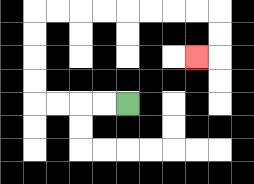{'start': '[5, 4]', 'end': '[8, 2]', 'path_directions': 'L,L,L,L,U,U,U,U,R,R,R,R,R,R,R,R,D,D,L', 'path_coordinates': '[[5, 4], [4, 4], [3, 4], [2, 4], [1, 4], [1, 3], [1, 2], [1, 1], [1, 0], [2, 0], [3, 0], [4, 0], [5, 0], [6, 0], [7, 0], [8, 0], [9, 0], [9, 1], [9, 2], [8, 2]]'}